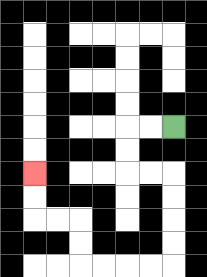{'start': '[7, 5]', 'end': '[1, 7]', 'path_directions': 'L,L,D,D,R,R,D,D,D,D,L,L,L,L,U,U,L,L,U,U', 'path_coordinates': '[[7, 5], [6, 5], [5, 5], [5, 6], [5, 7], [6, 7], [7, 7], [7, 8], [7, 9], [7, 10], [7, 11], [6, 11], [5, 11], [4, 11], [3, 11], [3, 10], [3, 9], [2, 9], [1, 9], [1, 8], [1, 7]]'}